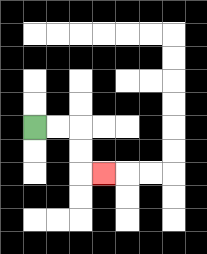{'start': '[1, 5]', 'end': '[4, 7]', 'path_directions': 'R,R,D,D,R', 'path_coordinates': '[[1, 5], [2, 5], [3, 5], [3, 6], [3, 7], [4, 7]]'}